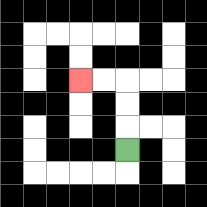{'start': '[5, 6]', 'end': '[3, 3]', 'path_directions': 'U,U,U,L,L', 'path_coordinates': '[[5, 6], [5, 5], [5, 4], [5, 3], [4, 3], [3, 3]]'}